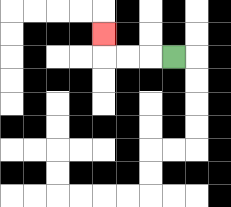{'start': '[7, 2]', 'end': '[4, 1]', 'path_directions': 'L,L,L,U', 'path_coordinates': '[[7, 2], [6, 2], [5, 2], [4, 2], [4, 1]]'}